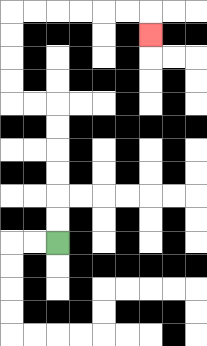{'start': '[2, 10]', 'end': '[6, 1]', 'path_directions': 'U,U,U,U,U,U,L,L,U,U,U,U,R,R,R,R,R,R,D', 'path_coordinates': '[[2, 10], [2, 9], [2, 8], [2, 7], [2, 6], [2, 5], [2, 4], [1, 4], [0, 4], [0, 3], [0, 2], [0, 1], [0, 0], [1, 0], [2, 0], [3, 0], [4, 0], [5, 0], [6, 0], [6, 1]]'}